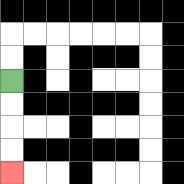{'start': '[0, 3]', 'end': '[0, 7]', 'path_directions': 'D,D,D,D', 'path_coordinates': '[[0, 3], [0, 4], [0, 5], [0, 6], [0, 7]]'}